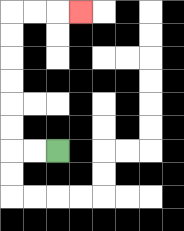{'start': '[2, 6]', 'end': '[3, 0]', 'path_directions': 'L,L,U,U,U,U,U,U,R,R,R', 'path_coordinates': '[[2, 6], [1, 6], [0, 6], [0, 5], [0, 4], [0, 3], [0, 2], [0, 1], [0, 0], [1, 0], [2, 0], [3, 0]]'}